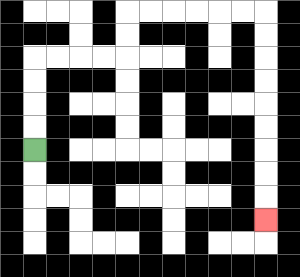{'start': '[1, 6]', 'end': '[11, 9]', 'path_directions': 'U,U,U,U,R,R,R,R,U,U,R,R,R,R,R,R,D,D,D,D,D,D,D,D,D', 'path_coordinates': '[[1, 6], [1, 5], [1, 4], [1, 3], [1, 2], [2, 2], [3, 2], [4, 2], [5, 2], [5, 1], [5, 0], [6, 0], [7, 0], [8, 0], [9, 0], [10, 0], [11, 0], [11, 1], [11, 2], [11, 3], [11, 4], [11, 5], [11, 6], [11, 7], [11, 8], [11, 9]]'}